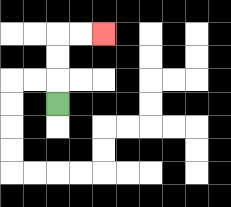{'start': '[2, 4]', 'end': '[4, 1]', 'path_directions': 'U,U,U,R,R', 'path_coordinates': '[[2, 4], [2, 3], [2, 2], [2, 1], [3, 1], [4, 1]]'}